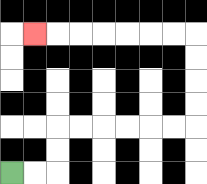{'start': '[0, 7]', 'end': '[1, 1]', 'path_directions': 'R,R,U,U,R,R,R,R,R,R,U,U,U,U,L,L,L,L,L,L,L', 'path_coordinates': '[[0, 7], [1, 7], [2, 7], [2, 6], [2, 5], [3, 5], [4, 5], [5, 5], [6, 5], [7, 5], [8, 5], [8, 4], [8, 3], [8, 2], [8, 1], [7, 1], [6, 1], [5, 1], [4, 1], [3, 1], [2, 1], [1, 1]]'}